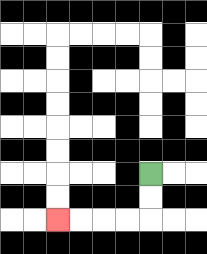{'start': '[6, 7]', 'end': '[2, 9]', 'path_directions': 'D,D,L,L,L,L', 'path_coordinates': '[[6, 7], [6, 8], [6, 9], [5, 9], [4, 9], [3, 9], [2, 9]]'}